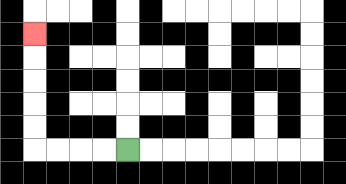{'start': '[5, 6]', 'end': '[1, 1]', 'path_directions': 'L,L,L,L,U,U,U,U,U', 'path_coordinates': '[[5, 6], [4, 6], [3, 6], [2, 6], [1, 6], [1, 5], [1, 4], [1, 3], [1, 2], [1, 1]]'}